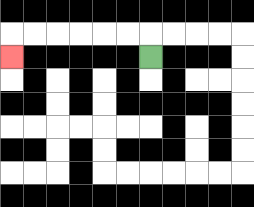{'start': '[6, 2]', 'end': '[0, 2]', 'path_directions': 'U,L,L,L,L,L,L,D', 'path_coordinates': '[[6, 2], [6, 1], [5, 1], [4, 1], [3, 1], [2, 1], [1, 1], [0, 1], [0, 2]]'}